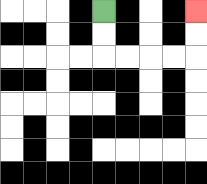{'start': '[4, 0]', 'end': '[8, 0]', 'path_directions': 'D,D,R,R,R,R,U,U', 'path_coordinates': '[[4, 0], [4, 1], [4, 2], [5, 2], [6, 2], [7, 2], [8, 2], [8, 1], [8, 0]]'}